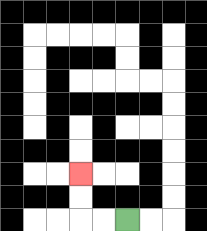{'start': '[5, 9]', 'end': '[3, 7]', 'path_directions': 'L,L,U,U', 'path_coordinates': '[[5, 9], [4, 9], [3, 9], [3, 8], [3, 7]]'}